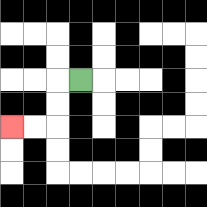{'start': '[3, 3]', 'end': '[0, 5]', 'path_directions': 'L,D,D,L,L', 'path_coordinates': '[[3, 3], [2, 3], [2, 4], [2, 5], [1, 5], [0, 5]]'}